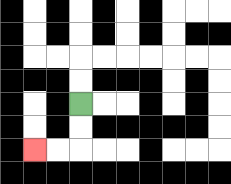{'start': '[3, 4]', 'end': '[1, 6]', 'path_directions': 'D,D,L,L', 'path_coordinates': '[[3, 4], [3, 5], [3, 6], [2, 6], [1, 6]]'}